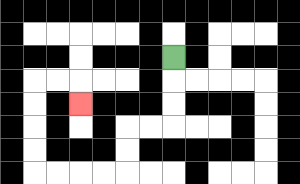{'start': '[7, 2]', 'end': '[3, 4]', 'path_directions': 'D,D,D,L,L,D,D,L,L,L,L,U,U,U,U,R,R,D', 'path_coordinates': '[[7, 2], [7, 3], [7, 4], [7, 5], [6, 5], [5, 5], [5, 6], [5, 7], [4, 7], [3, 7], [2, 7], [1, 7], [1, 6], [1, 5], [1, 4], [1, 3], [2, 3], [3, 3], [3, 4]]'}